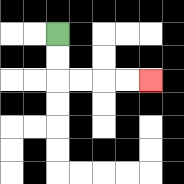{'start': '[2, 1]', 'end': '[6, 3]', 'path_directions': 'D,D,R,R,R,R', 'path_coordinates': '[[2, 1], [2, 2], [2, 3], [3, 3], [4, 3], [5, 3], [6, 3]]'}